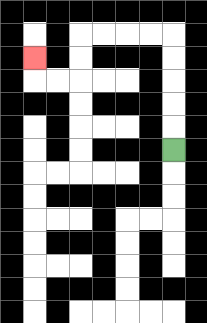{'start': '[7, 6]', 'end': '[1, 2]', 'path_directions': 'U,U,U,U,U,L,L,L,L,D,D,L,L,U', 'path_coordinates': '[[7, 6], [7, 5], [7, 4], [7, 3], [7, 2], [7, 1], [6, 1], [5, 1], [4, 1], [3, 1], [3, 2], [3, 3], [2, 3], [1, 3], [1, 2]]'}